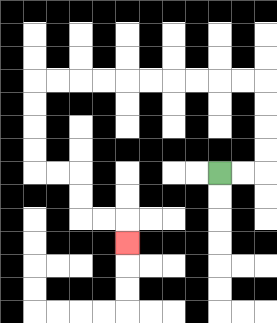{'start': '[9, 7]', 'end': '[5, 10]', 'path_directions': 'R,R,U,U,U,U,L,L,L,L,L,L,L,L,L,L,D,D,D,D,R,R,D,D,R,R,D', 'path_coordinates': '[[9, 7], [10, 7], [11, 7], [11, 6], [11, 5], [11, 4], [11, 3], [10, 3], [9, 3], [8, 3], [7, 3], [6, 3], [5, 3], [4, 3], [3, 3], [2, 3], [1, 3], [1, 4], [1, 5], [1, 6], [1, 7], [2, 7], [3, 7], [3, 8], [3, 9], [4, 9], [5, 9], [5, 10]]'}